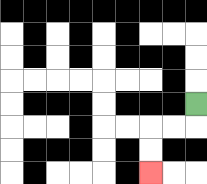{'start': '[8, 4]', 'end': '[6, 7]', 'path_directions': 'D,L,L,D,D', 'path_coordinates': '[[8, 4], [8, 5], [7, 5], [6, 5], [6, 6], [6, 7]]'}